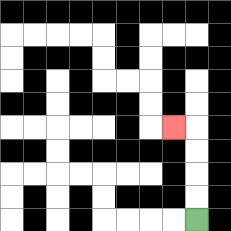{'start': '[8, 9]', 'end': '[7, 5]', 'path_directions': 'U,U,U,U,L', 'path_coordinates': '[[8, 9], [8, 8], [8, 7], [8, 6], [8, 5], [7, 5]]'}